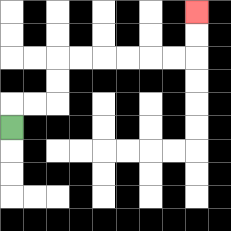{'start': '[0, 5]', 'end': '[8, 0]', 'path_directions': 'U,R,R,U,U,R,R,R,R,R,R,U,U', 'path_coordinates': '[[0, 5], [0, 4], [1, 4], [2, 4], [2, 3], [2, 2], [3, 2], [4, 2], [5, 2], [6, 2], [7, 2], [8, 2], [8, 1], [8, 0]]'}